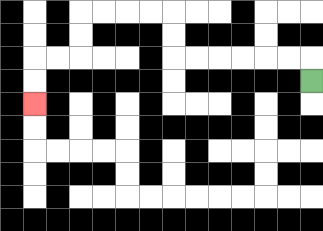{'start': '[13, 3]', 'end': '[1, 4]', 'path_directions': 'U,L,L,L,L,L,L,U,U,L,L,L,L,D,D,L,L,D,D', 'path_coordinates': '[[13, 3], [13, 2], [12, 2], [11, 2], [10, 2], [9, 2], [8, 2], [7, 2], [7, 1], [7, 0], [6, 0], [5, 0], [4, 0], [3, 0], [3, 1], [3, 2], [2, 2], [1, 2], [1, 3], [1, 4]]'}